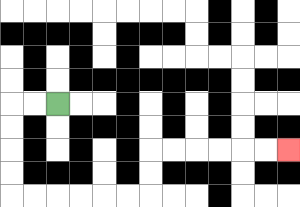{'start': '[2, 4]', 'end': '[12, 6]', 'path_directions': 'L,L,D,D,D,D,R,R,R,R,R,R,U,U,R,R,R,R,R,R', 'path_coordinates': '[[2, 4], [1, 4], [0, 4], [0, 5], [0, 6], [0, 7], [0, 8], [1, 8], [2, 8], [3, 8], [4, 8], [5, 8], [6, 8], [6, 7], [6, 6], [7, 6], [8, 6], [9, 6], [10, 6], [11, 6], [12, 6]]'}